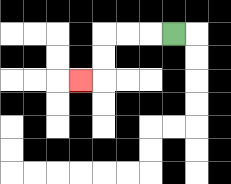{'start': '[7, 1]', 'end': '[3, 3]', 'path_directions': 'L,L,L,D,D,L', 'path_coordinates': '[[7, 1], [6, 1], [5, 1], [4, 1], [4, 2], [4, 3], [3, 3]]'}